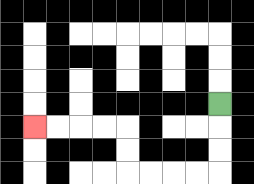{'start': '[9, 4]', 'end': '[1, 5]', 'path_directions': 'D,D,D,L,L,L,L,U,U,L,L,L,L', 'path_coordinates': '[[9, 4], [9, 5], [9, 6], [9, 7], [8, 7], [7, 7], [6, 7], [5, 7], [5, 6], [5, 5], [4, 5], [3, 5], [2, 5], [1, 5]]'}